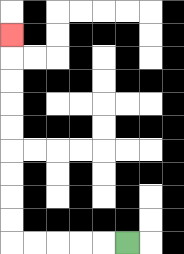{'start': '[5, 10]', 'end': '[0, 1]', 'path_directions': 'L,L,L,L,L,U,U,U,U,U,U,U,U,U', 'path_coordinates': '[[5, 10], [4, 10], [3, 10], [2, 10], [1, 10], [0, 10], [0, 9], [0, 8], [0, 7], [0, 6], [0, 5], [0, 4], [0, 3], [0, 2], [0, 1]]'}